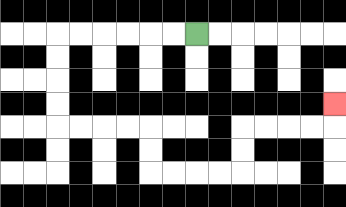{'start': '[8, 1]', 'end': '[14, 4]', 'path_directions': 'L,L,L,L,L,L,D,D,D,D,R,R,R,R,D,D,R,R,R,R,U,U,R,R,R,R,U', 'path_coordinates': '[[8, 1], [7, 1], [6, 1], [5, 1], [4, 1], [3, 1], [2, 1], [2, 2], [2, 3], [2, 4], [2, 5], [3, 5], [4, 5], [5, 5], [6, 5], [6, 6], [6, 7], [7, 7], [8, 7], [9, 7], [10, 7], [10, 6], [10, 5], [11, 5], [12, 5], [13, 5], [14, 5], [14, 4]]'}